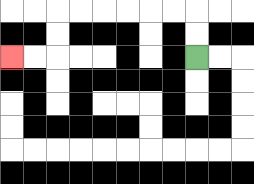{'start': '[8, 2]', 'end': '[0, 2]', 'path_directions': 'U,U,L,L,L,L,L,L,D,D,L,L', 'path_coordinates': '[[8, 2], [8, 1], [8, 0], [7, 0], [6, 0], [5, 0], [4, 0], [3, 0], [2, 0], [2, 1], [2, 2], [1, 2], [0, 2]]'}